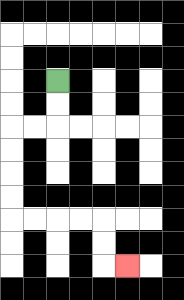{'start': '[2, 3]', 'end': '[5, 11]', 'path_directions': 'D,D,L,L,D,D,D,D,R,R,R,R,D,D,R', 'path_coordinates': '[[2, 3], [2, 4], [2, 5], [1, 5], [0, 5], [0, 6], [0, 7], [0, 8], [0, 9], [1, 9], [2, 9], [3, 9], [4, 9], [4, 10], [4, 11], [5, 11]]'}